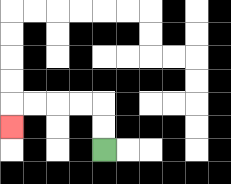{'start': '[4, 6]', 'end': '[0, 5]', 'path_directions': 'U,U,L,L,L,L,D', 'path_coordinates': '[[4, 6], [4, 5], [4, 4], [3, 4], [2, 4], [1, 4], [0, 4], [0, 5]]'}